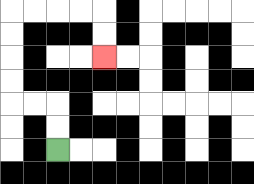{'start': '[2, 6]', 'end': '[4, 2]', 'path_directions': 'U,U,L,L,U,U,U,U,R,R,R,R,D,D', 'path_coordinates': '[[2, 6], [2, 5], [2, 4], [1, 4], [0, 4], [0, 3], [0, 2], [0, 1], [0, 0], [1, 0], [2, 0], [3, 0], [4, 0], [4, 1], [4, 2]]'}